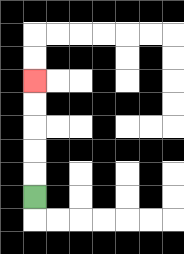{'start': '[1, 8]', 'end': '[1, 3]', 'path_directions': 'U,U,U,U,U', 'path_coordinates': '[[1, 8], [1, 7], [1, 6], [1, 5], [1, 4], [1, 3]]'}